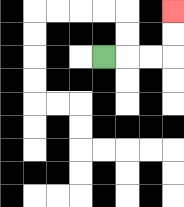{'start': '[4, 2]', 'end': '[7, 0]', 'path_directions': 'R,R,R,U,U', 'path_coordinates': '[[4, 2], [5, 2], [6, 2], [7, 2], [7, 1], [7, 0]]'}